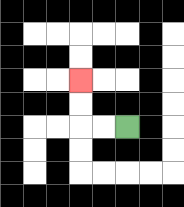{'start': '[5, 5]', 'end': '[3, 3]', 'path_directions': 'L,L,U,U', 'path_coordinates': '[[5, 5], [4, 5], [3, 5], [3, 4], [3, 3]]'}